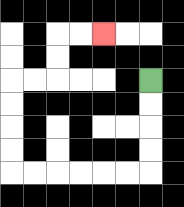{'start': '[6, 3]', 'end': '[4, 1]', 'path_directions': 'D,D,D,D,L,L,L,L,L,L,U,U,U,U,R,R,U,U,R,R', 'path_coordinates': '[[6, 3], [6, 4], [6, 5], [6, 6], [6, 7], [5, 7], [4, 7], [3, 7], [2, 7], [1, 7], [0, 7], [0, 6], [0, 5], [0, 4], [0, 3], [1, 3], [2, 3], [2, 2], [2, 1], [3, 1], [4, 1]]'}